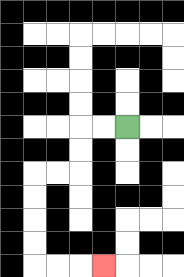{'start': '[5, 5]', 'end': '[4, 11]', 'path_directions': 'L,L,D,D,L,L,D,D,D,D,R,R,R', 'path_coordinates': '[[5, 5], [4, 5], [3, 5], [3, 6], [3, 7], [2, 7], [1, 7], [1, 8], [1, 9], [1, 10], [1, 11], [2, 11], [3, 11], [4, 11]]'}